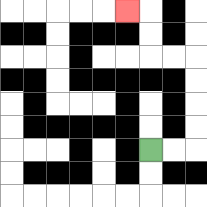{'start': '[6, 6]', 'end': '[5, 0]', 'path_directions': 'R,R,U,U,U,U,L,L,U,U,L', 'path_coordinates': '[[6, 6], [7, 6], [8, 6], [8, 5], [8, 4], [8, 3], [8, 2], [7, 2], [6, 2], [6, 1], [6, 0], [5, 0]]'}